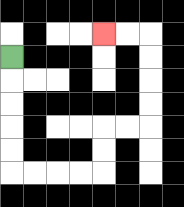{'start': '[0, 2]', 'end': '[4, 1]', 'path_directions': 'D,D,D,D,D,R,R,R,R,U,U,R,R,U,U,U,U,L,L', 'path_coordinates': '[[0, 2], [0, 3], [0, 4], [0, 5], [0, 6], [0, 7], [1, 7], [2, 7], [3, 7], [4, 7], [4, 6], [4, 5], [5, 5], [6, 5], [6, 4], [6, 3], [6, 2], [6, 1], [5, 1], [4, 1]]'}